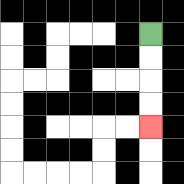{'start': '[6, 1]', 'end': '[6, 5]', 'path_directions': 'D,D,D,D', 'path_coordinates': '[[6, 1], [6, 2], [6, 3], [6, 4], [6, 5]]'}